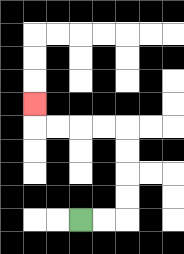{'start': '[3, 9]', 'end': '[1, 4]', 'path_directions': 'R,R,U,U,U,U,L,L,L,L,U', 'path_coordinates': '[[3, 9], [4, 9], [5, 9], [5, 8], [5, 7], [5, 6], [5, 5], [4, 5], [3, 5], [2, 5], [1, 5], [1, 4]]'}